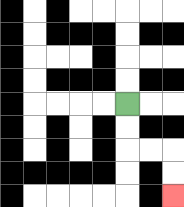{'start': '[5, 4]', 'end': '[7, 8]', 'path_directions': 'D,D,R,R,D,D', 'path_coordinates': '[[5, 4], [5, 5], [5, 6], [6, 6], [7, 6], [7, 7], [7, 8]]'}